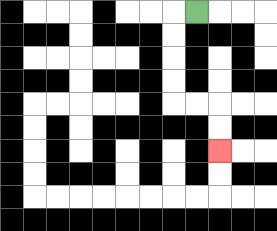{'start': '[8, 0]', 'end': '[9, 6]', 'path_directions': 'L,D,D,D,D,R,R,D,D', 'path_coordinates': '[[8, 0], [7, 0], [7, 1], [7, 2], [7, 3], [7, 4], [8, 4], [9, 4], [9, 5], [9, 6]]'}